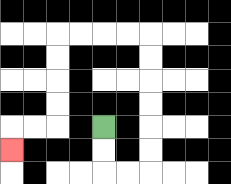{'start': '[4, 5]', 'end': '[0, 6]', 'path_directions': 'D,D,R,R,U,U,U,U,U,U,L,L,L,L,D,D,D,D,L,L,D', 'path_coordinates': '[[4, 5], [4, 6], [4, 7], [5, 7], [6, 7], [6, 6], [6, 5], [6, 4], [6, 3], [6, 2], [6, 1], [5, 1], [4, 1], [3, 1], [2, 1], [2, 2], [2, 3], [2, 4], [2, 5], [1, 5], [0, 5], [0, 6]]'}